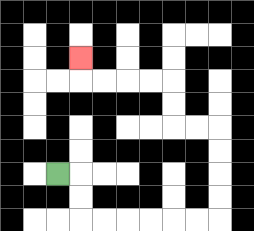{'start': '[2, 7]', 'end': '[3, 2]', 'path_directions': 'R,D,D,R,R,R,R,R,R,U,U,U,U,L,L,U,U,L,L,L,L,U', 'path_coordinates': '[[2, 7], [3, 7], [3, 8], [3, 9], [4, 9], [5, 9], [6, 9], [7, 9], [8, 9], [9, 9], [9, 8], [9, 7], [9, 6], [9, 5], [8, 5], [7, 5], [7, 4], [7, 3], [6, 3], [5, 3], [4, 3], [3, 3], [3, 2]]'}